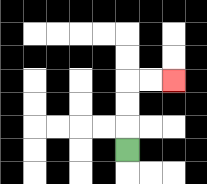{'start': '[5, 6]', 'end': '[7, 3]', 'path_directions': 'U,U,U,R,R', 'path_coordinates': '[[5, 6], [5, 5], [5, 4], [5, 3], [6, 3], [7, 3]]'}